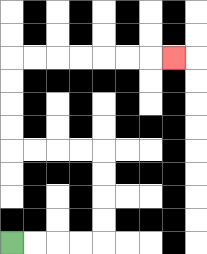{'start': '[0, 10]', 'end': '[7, 2]', 'path_directions': 'R,R,R,R,U,U,U,U,L,L,L,L,U,U,U,U,R,R,R,R,R,R,R', 'path_coordinates': '[[0, 10], [1, 10], [2, 10], [3, 10], [4, 10], [4, 9], [4, 8], [4, 7], [4, 6], [3, 6], [2, 6], [1, 6], [0, 6], [0, 5], [0, 4], [0, 3], [0, 2], [1, 2], [2, 2], [3, 2], [4, 2], [5, 2], [6, 2], [7, 2]]'}